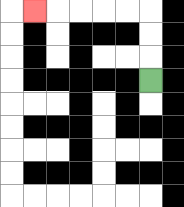{'start': '[6, 3]', 'end': '[1, 0]', 'path_directions': 'U,U,U,L,L,L,L,L', 'path_coordinates': '[[6, 3], [6, 2], [6, 1], [6, 0], [5, 0], [4, 0], [3, 0], [2, 0], [1, 0]]'}